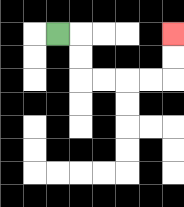{'start': '[2, 1]', 'end': '[7, 1]', 'path_directions': 'R,D,D,R,R,R,R,U,U', 'path_coordinates': '[[2, 1], [3, 1], [3, 2], [3, 3], [4, 3], [5, 3], [6, 3], [7, 3], [7, 2], [7, 1]]'}